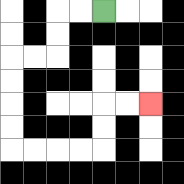{'start': '[4, 0]', 'end': '[6, 4]', 'path_directions': 'L,L,D,D,L,L,D,D,D,D,R,R,R,R,U,U,R,R', 'path_coordinates': '[[4, 0], [3, 0], [2, 0], [2, 1], [2, 2], [1, 2], [0, 2], [0, 3], [0, 4], [0, 5], [0, 6], [1, 6], [2, 6], [3, 6], [4, 6], [4, 5], [4, 4], [5, 4], [6, 4]]'}